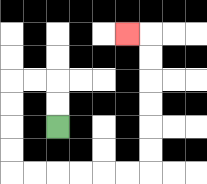{'start': '[2, 5]', 'end': '[5, 1]', 'path_directions': 'U,U,L,L,D,D,D,D,R,R,R,R,R,R,U,U,U,U,U,U,L', 'path_coordinates': '[[2, 5], [2, 4], [2, 3], [1, 3], [0, 3], [0, 4], [0, 5], [0, 6], [0, 7], [1, 7], [2, 7], [3, 7], [4, 7], [5, 7], [6, 7], [6, 6], [6, 5], [6, 4], [6, 3], [6, 2], [6, 1], [5, 1]]'}